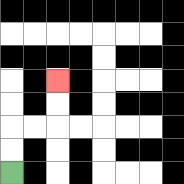{'start': '[0, 7]', 'end': '[2, 3]', 'path_directions': 'U,U,R,R,U,U', 'path_coordinates': '[[0, 7], [0, 6], [0, 5], [1, 5], [2, 5], [2, 4], [2, 3]]'}